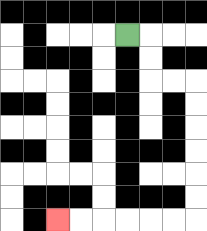{'start': '[5, 1]', 'end': '[2, 9]', 'path_directions': 'R,D,D,R,R,D,D,D,D,D,D,L,L,L,L,L,L', 'path_coordinates': '[[5, 1], [6, 1], [6, 2], [6, 3], [7, 3], [8, 3], [8, 4], [8, 5], [8, 6], [8, 7], [8, 8], [8, 9], [7, 9], [6, 9], [5, 9], [4, 9], [3, 9], [2, 9]]'}